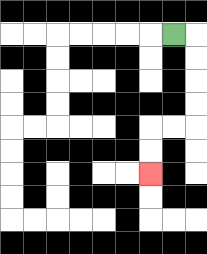{'start': '[7, 1]', 'end': '[6, 7]', 'path_directions': 'R,D,D,D,D,L,L,D,D', 'path_coordinates': '[[7, 1], [8, 1], [8, 2], [8, 3], [8, 4], [8, 5], [7, 5], [6, 5], [6, 6], [6, 7]]'}